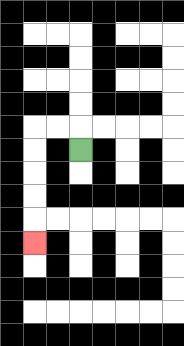{'start': '[3, 6]', 'end': '[1, 10]', 'path_directions': 'U,L,L,D,D,D,D,D', 'path_coordinates': '[[3, 6], [3, 5], [2, 5], [1, 5], [1, 6], [1, 7], [1, 8], [1, 9], [1, 10]]'}